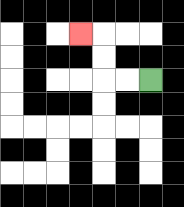{'start': '[6, 3]', 'end': '[3, 1]', 'path_directions': 'L,L,U,U,L', 'path_coordinates': '[[6, 3], [5, 3], [4, 3], [4, 2], [4, 1], [3, 1]]'}